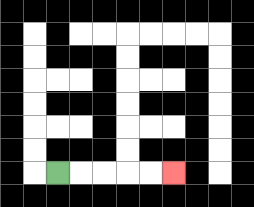{'start': '[2, 7]', 'end': '[7, 7]', 'path_directions': 'R,R,R,R,R', 'path_coordinates': '[[2, 7], [3, 7], [4, 7], [5, 7], [6, 7], [7, 7]]'}